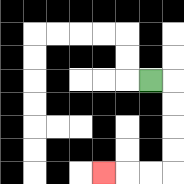{'start': '[6, 3]', 'end': '[4, 7]', 'path_directions': 'R,D,D,D,D,L,L,L', 'path_coordinates': '[[6, 3], [7, 3], [7, 4], [7, 5], [7, 6], [7, 7], [6, 7], [5, 7], [4, 7]]'}